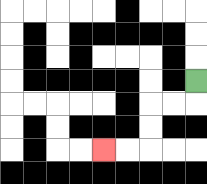{'start': '[8, 3]', 'end': '[4, 6]', 'path_directions': 'D,L,L,D,D,L,L', 'path_coordinates': '[[8, 3], [8, 4], [7, 4], [6, 4], [6, 5], [6, 6], [5, 6], [4, 6]]'}